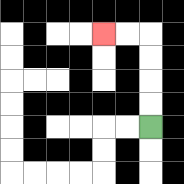{'start': '[6, 5]', 'end': '[4, 1]', 'path_directions': 'U,U,U,U,L,L', 'path_coordinates': '[[6, 5], [6, 4], [6, 3], [6, 2], [6, 1], [5, 1], [4, 1]]'}